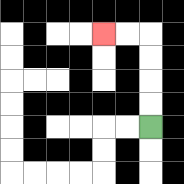{'start': '[6, 5]', 'end': '[4, 1]', 'path_directions': 'U,U,U,U,L,L', 'path_coordinates': '[[6, 5], [6, 4], [6, 3], [6, 2], [6, 1], [5, 1], [4, 1]]'}